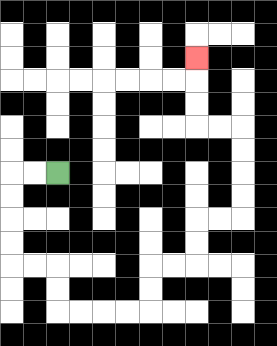{'start': '[2, 7]', 'end': '[8, 2]', 'path_directions': 'L,L,D,D,D,D,R,R,D,D,R,R,R,R,U,U,R,R,U,U,R,R,U,U,U,U,L,L,U,U,U', 'path_coordinates': '[[2, 7], [1, 7], [0, 7], [0, 8], [0, 9], [0, 10], [0, 11], [1, 11], [2, 11], [2, 12], [2, 13], [3, 13], [4, 13], [5, 13], [6, 13], [6, 12], [6, 11], [7, 11], [8, 11], [8, 10], [8, 9], [9, 9], [10, 9], [10, 8], [10, 7], [10, 6], [10, 5], [9, 5], [8, 5], [8, 4], [8, 3], [8, 2]]'}